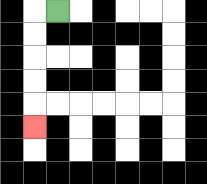{'start': '[2, 0]', 'end': '[1, 5]', 'path_directions': 'L,D,D,D,D,D', 'path_coordinates': '[[2, 0], [1, 0], [1, 1], [1, 2], [1, 3], [1, 4], [1, 5]]'}